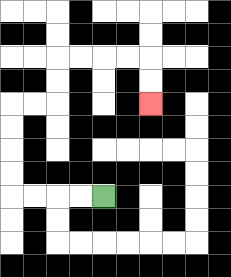{'start': '[4, 8]', 'end': '[6, 4]', 'path_directions': 'L,L,L,L,U,U,U,U,R,R,U,U,R,R,R,R,D,D', 'path_coordinates': '[[4, 8], [3, 8], [2, 8], [1, 8], [0, 8], [0, 7], [0, 6], [0, 5], [0, 4], [1, 4], [2, 4], [2, 3], [2, 2], [3, 2], [4, 2], [5, 2], [6, 2], [6, 3], [6, 4]]'}